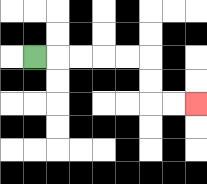{'start': '[1, 2]', 'end': '[8, 4]', 'path_directions': 'R,R,R,R,R,D,D,R,R', 'path_coordinates': '[[1, 2], [2, 2], [3, 2], [4, 2], [5, 2], [6, 2], [6, 3], [6, 4], [7, 4], [8, 4]]'}